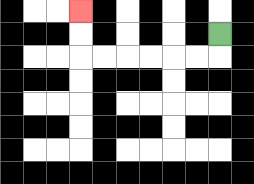{'start': '[9, 1]', 'end': '[3, 0]', 'path_directions': 'D,L,L,L,L,L,L,U,U', 'path_coordinates': '[[9, 1], [9, 2], [8, 2], [7, 2], [6, 2], [5, 2], [4, 2], [3, 2], [3, 1], [3, 0]]'}